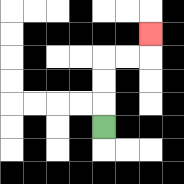{'start': '[4, 5]', 'end': '[6, 1]', 'path_directions': 'U,U,U,R,R,U', 'path_coordinates': '[[4, 5], [4, 4], [4, 3], [4, 2], [5, 2], [6, 2], [6, 1]]'}